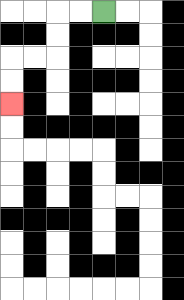{'start': '[4, 0]', 'end': '[0, 4]', 'path_directions': 'L,L,D,D,L,L,D,D', 'path_coordinates': '[[4, 0], [3, 0], [2, 0], [2, 1], [2, 2], [1, 2], [0, 2], [0, 3], [0, 4]]'}